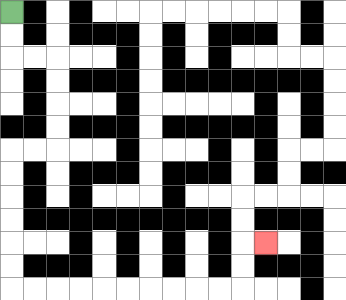{'start': '[0, 0]', 'end': '[11, 10]', 'path_directions': 'D,D,R,R,D,D,D,D,L,L,D,D,D,D,D,D,R,R,R,R,R,R,R,R,R,R,U,U,R', 'path_coordinates': '[[0, 0], [0, 1], [0, 2], [1, 2], [2, 2], [2, 3], [2, 4], [2, 5], [2, 6], [1, 6], [0, 6], [0, 7], [0, 8], [0, 9], [0, 10], [0, 11], [0, 12], [1, 12], [2, 12], [3, 12], [4, 12], [5, 12], [6, 12], [7, 12], [8, 12], [9, 12], [10, 12], [10, 11], [10, 10], [11, 10]]'}